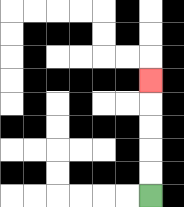{'start': '[6, 8]', 'end': '[6, 3]', 'path_directions': 'U,U,U,U,U', 'path_coordinates': '[[6, 8], [6, 7], [6, 6], [6, 5], [6, 4], [6, 3]]'}